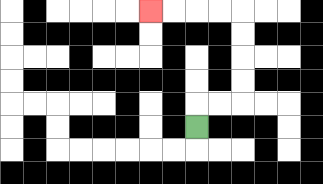{'start': '[8, 5]', 'end': '[6, 0]', 'path_directions': 'U,R,R,U,U,U,U,L,L,L,L', 'path_coordinates': '[[8, 5], [8, 4], [9, 4], [10, 4], [10, 3], [10, 2], [10, 1], [10, 0], [9, 0], [8, 0], [7, 0], [6, 0]]'}